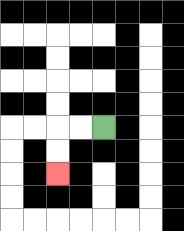{'start': '[4, 5]', 'end': '[2, 7]', 'path_directions': 'L,L,D,D', 'path_coordinates': '[[4, 5], [3, 5], [2, 5], [2, 6], [2, 7]]'}